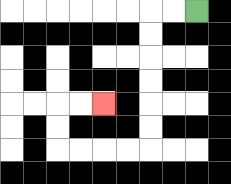{'start': '[8, 0]', 'end': '[4, 4]', 'path_directions': 'L,L,D,D,D,D,D,D,L,L,L,L,U,U,R,R', 'path_coordinates': '[[8, 0], [7, 0], [6, 0], [6, 1], [6, 2], [6, 3], [6, 4], [6, 5], [6, 6], [5, 6], [4, 6], [3, 6], [2, 6], [2, 5], [2, 4], [3, 4], [4, 4]]'}